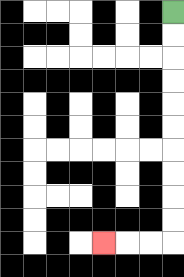{'start': '[7, 0]', 'end': '[4, 10]', 'path_directions': 'D,D,D,D,D,D,D,D,D,D,L,L,L', 'path_coordinates': '[[7, 0], [7, 1], [7, 2], [7, 3], [7, 4], [7, 5], [7, 6], [7, 7], [7, 8], [7, 9], [7, 10], [6, 10], [5, 10], [4, 10]]'}